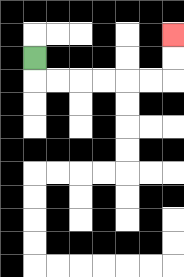{'start': '[1, 2]', 'end': '[7, 1]', 'path_directions': 'D,R,R,R,R,R,R,U,U', 'path_coordinates': '[[1, 2], [1, 3], [2, 3], [3, 3], [4, 3], [5, 3], [6, 3], [7, 3], [7, 2], [7, 1]]'}